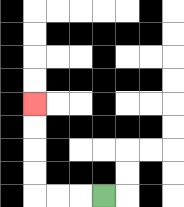{'start': '[4, 8]', 'end': '[1, 4]', 'path_directions': 'L,L,L,U,U,U,U', 'path_coordinates': '[[4, 8], [3, 8], [2, 8], [1, 8], [1, 7], [1, 6], [1, 5], [1, 4]]'}